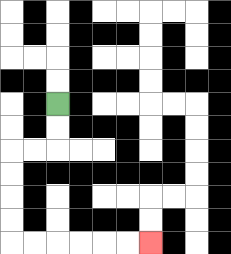{'start': '[2, 4]', 'end': '[6, 10]', 'path_directions': 'D,D,L,L,D,D,D,D,R,R,R,R,R,R', 'path_coordinates': '[[2, 4], [2, 5], [2, 6], [1, 6], [0, 6], [0, 7], [0, 8], [0, 9], [0, 10], [1, 10], [2, 10], [3, 10], [4, 10], [5, 10], [6, 10]]'}